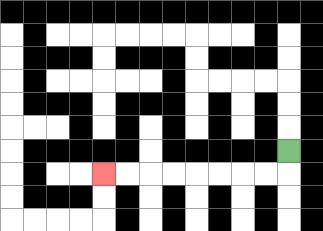{'start': '[12, 6]', 'end': '[4, 7]', 'path_directions': 'D,L,L,L,L,L,L,L,L', 'path_coordinates': '[[12, 6], [12, 7], [11, 7], [10, 7], [9, 7], [8, 7], [7, 7], [6, 7], [5, 7], [4, 7]]'}